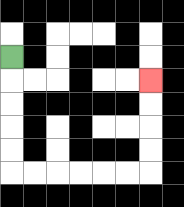{'start': '[0, 2]', 'end': '[6, 3]', 'path_directions': 'D,D,D,D,D,R,R,R,R,R,R,U,U,U,U', 'path_coordinates': '[[0, 2], [0, 3], [0, 4], [0, 5], [0, 6], [0, 7], [1, 7], [2, 7], [3, 7], [4, 7], [5, 7], [6, 7], [6, 6], [6, 5], [6, 4], [6, 3]]'}